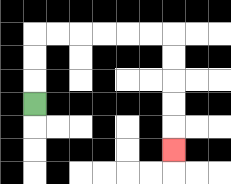{'start': '[1, 4]', 'end': '[7, 6]', 'path_directions': 'U,U,U,R,R,R,R,R,R,D,D,D,D,D', 'path_coordinates': '[[1, 4], [1, 3], [1, 2], [1, 1], [2, 1], [3, 1], [4, 1], [5, 1], [6, 1], [7, 1], [7, 2], [7, 3], [7, 4], [7, 5], [7, 6]]'}